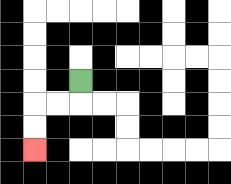{'start': '[3, 3]', 'end': '[1, 6]', 'path_directions': 'D,L,L,D,D', 'path_coordinates': '[[3, 3], [3, 4], [2, 4], [1, 4], [1, 5], [1, 6]]'}